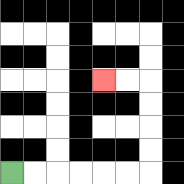{'start': '[0, 7]', 'end': '[4, 3]', 'path_directions': 'R,R,R,R,R,R,U,U,U,U,L,L', 'path_coordinates': '[[0, 7], [1, 7], [2, 7], [3, 7], [4, 7], [5, 7], [6, 7], [6, 6], [6, 5], [6, 4], [6, 3], [5, 3], [4, 3]]'}